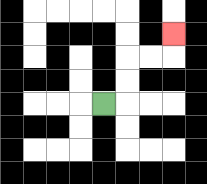{'start': '[4, 4]', 'end': '[7, 1]', 'path_directions': 'R,U,U,R,R,U', 'path_coordinates': '[[4, 4], [5, 4], [5, 3], [5, 2], [6, 2], [7, 2], [7, 1]]'}